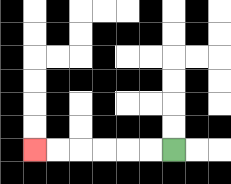{'start': '[7, 6]', 'end': '[1, 6]', 'path_directions': 'L,L,L,L,L,L', 'path_coordinates': '[[7, 6], [6, 6], [5, 6], [4, 6], [3, 6], [2, 6], [1, 6]]'}